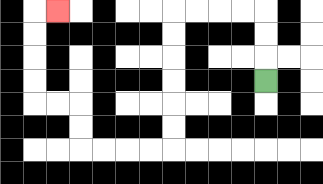{'start': '[11, 3]', 'end': '[2, 0]', 'path_directions': 'U,U,U,L,L,L,L,D,D,D,D,D,D,L,L,L,L,U,U,L,L,U,U,U,U,R', 'path_coordinates': '[[11, 3], [11, 2], [11, 1], [11, 0], [10, 0], [9, 0], [8, 0], [7, 0], [7, 1], [7, 2], [7, 3], [7, 4], [7, 5], [7, 6], [6, 6], [5, 6], [4, 6], [3, 6], [3, 5], [3, 4], [2, 4], [1, 4], [1, 3], [1, 2], [1, 1], [1, 0], [2, 0]]'}